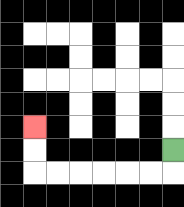{'start': '[7, 6]', 'end': '[1, 5]', 'path_directions': 'D,L,L,L,L,L,L,U,U', 'path_coordinates': '[[7, 6], [7, 7], [6, 7], [5, 7], [4, 7], [3, 7], [2, 7], [1, 7], [1, 6], [1, 5]]'}